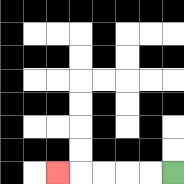{'start': '[7, 7]', 'end': '[2, 7]', 'path_directions': 'L,L,L,L,L', 'path_coordinates': '[[7, 7], [6, 7], [5, 7], [4, 7], [3, 7], [2, 7]]'}